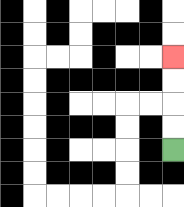{'start': '[7, 6]', 'end': '[7, 2]', 'path_directions': 'U,U,U,U', 'path_coordinates': '[[7, 6], [7, 5], [7, 4], [7, 3], [7, 2]]'}